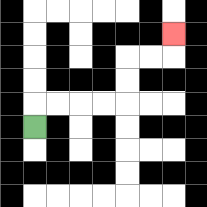{'start': '[1, 5]', 'end': '[7, 1]', 'path_directions': 'U,R,R,R,R,U,U,R,R,U', 'path_coordinates': '[[1, 5], [1, 4], [2, 4], [3, 4], [4, 4], [5, 4], [5, 3], [5, 2], [6, 2], [7, 2], [7, 1]]'}